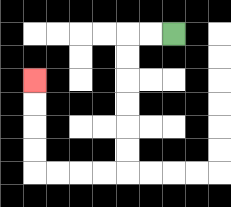{'start': '[7, 1]', 'end': '[1, 3]', 'path_directions': 'L,L,D,D,D,D,D,D,L,L,L,L,U,U,U,U', 'path_coordinates': '[[7, 1], [6, 1], [5, 1], [5, 2], [5, 3], [5, 4], [5, 5], [5, 6], [5, 7], [4, 7], [3, 7], [2, 7], [1, 7], [1, 6], [1, 5], [1, 4], [1, 3]]'}